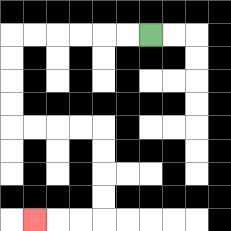{'start': '[6, 1]', 'end': '[1, 9]', 'path_directions': 'L,L,L,L,L,L,D,D,D,D,R,R,R,R,D,D,D,D,L,L,L', 'path_coordinates': '[[6, 1], [5, 1], [4, 1], [3, 1], [2, 1], [1, 1], [0, 1], [0, 2], [0, 3], [0, 4], [0, 5], [1, 5], [2, 5], [3, 5], [4, 5], [4, 6], [4, 7], [4, 8], [4, 9], [3, 9], [2, 9], [1, 9]]'}